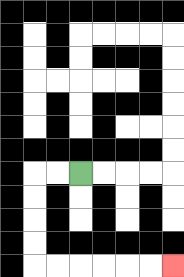{'start': '[3, 7]', 'end': '[7, 11]', 'path_directions': 'L,L,D,D,D,D,R,R,R,R,R,R', 'path_coordinates': '[[3, 7], [2, 7], [1, 7], [1, 8], [1, 9], [1, 10], [1, 11], [2, 11], [3, 11], [4, 11], [5, 11], [6, 11], [7, 11]]'}